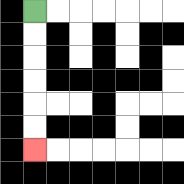{'start': '[1, 0]', 'end': '[1, 6]', 'path_directions': 'D,D,D,D,D,D', 'path_coordinates': '[[1, 0], [1, 1], [1, 2], [1, 3], [1, 4], [1, 5], [1, 6]]'}